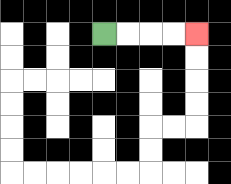{'start': '[4, 1]', 'end': '[8, 1]', 'path_directions': 'R,R,R,R', 'path_coordinates': '[[4, 1], [5, 1], [6, 1], [7, 1], [8, 1]]'}